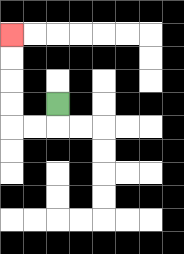{'start': '[2, 4]', 'end': '[0, 1]', 'path_directions': 'D,L,L,U,U,U,U', 'path_coordinates': '[[2, 4], [2, 5], [1, 5], [0, 5], [0, 4], [0, 3], [0, 2], [0, 1]]'}